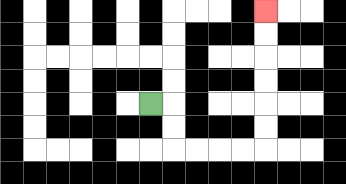{'start': '[6, 4]', 'end': '[11, 0]', 'path_directions': 'R,D,D,R,R,R,R,U,U,U,U,U,U', 'path_coordinates': '[[6, 4], [7, 4], [7, 5], [7, 6], [8, 6], [9, 6], [10, 6], [11, 6], [11, 5], [11, 4], [11, 3], [11, 2], [11, 1], [11, 0]]'}